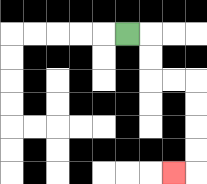{'start': '[5, 1]', 'end': '[7, 7]', 'path_directions': 'R,D,D,R,R,D,D,D,D,L', 'path_coordinates': '[[5, 1], [6, 1], [6, 2], [6, 3], [7, 3], [8, 3], [8, 4], [8, 5], [8, 6], [8, 7], [7, 7]]'}